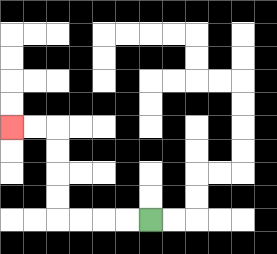{'start': '[6, 9]', 'end': '[0, 5]', 'path_directions': 'L,L,L,L,U,U,U,U,L,L', 'path_coordinates': '[[6, 9], [5, 9], [4, 9], [3, 9], [2, 9], [2, 8], [2, 7], [2, 6], [2, 5], [1, 5], [0, 5]]'}